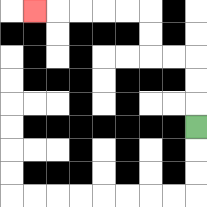{'start': '[8, 5]', 'end': '[1, 0]', 'path_directions': 'U,U,U,L,L,U,U,L,L,L,L,L', 'path_coordinates': '[[8, 5], [8, 4], [8, 3], [8, 2], [7, 2], [6, 2], [6, 1], [6, 0], [5, 0], [4, 0], [3, 0], [2, 0], [1, 0]]'}